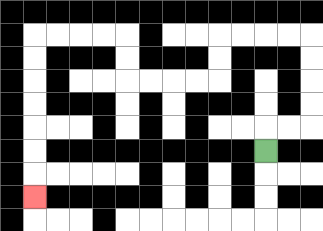{'start': '[11, 6]', 'end': '[1, 8]', 'path_directions': 'U,R,R,U,U,U,U,L,L,L,L,D,D,L,L,L,L,U,U,L,L,L,L,D,D,D,D,D,D,D', 'path_coordinates': '[[11, 6], [11, 5], [12, 5], [13, 5], [13, 4], [13, 3], [13, 2], [13, 1], [12, 1], [11, 1], [10, 1], [9, 1], [9, 2], [9, 3], [8, 3], [7, 3], [6, 3], [5, 3], [5, 2], [5, 1], [4, 1], [3, 1], [2, 1], [1, 1], [1, 2], [1, 3], [1, 4], [1, 5], [1, 6], [1, 7], [1, 8]]'}